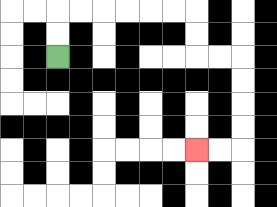{'start': '[2, 2]', 'end': '[8, 6]', 'path_directions': 'U,U,R,R,R,R,R,R,D,D,R,R,D,D,D,D,L,L', 'path_coordinates': '[[2, 2], [2, 1], [2, 0], [3, 0], [4, 0], [5, 0], [6, 0], [7, 0], [8, 0], [8, 1], [8, 2], [9, 2], [10, 2], [10, 3], [10, 4], [10, 5], [10, 6], [9, 6], [8, 6]]'}